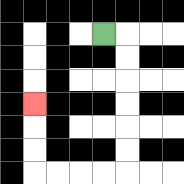{'start': '[4, 1]', 'end': '[1, 4]', 'path_directions': 'R,D,D,D,D,D,D,L,L,L,L,U,U,U', 'path_coordinates': '[[4, 1], [5, 1], [5, 2], [5, 3], [5, 4], [5, 5], [5, 6], [5, 7], [4, 7], [3, 7], [2, 7], [1, 7], [1, 6], [1, 5], [1, 4]]'}